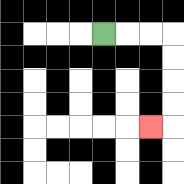{'start': '[4, 1]', 'end': '[6, 5]', 'path_directions': 'R,R,R,D,D,D,D,L', 'path_coordinates': '[[4, 1], [5, 1], [6, 1], [7, 1], [7, 2], [7, 3], [7, 4], [7, 5], [6, 5]]'}